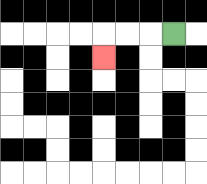{'start': '[7, 1]', 'end': '[4, 2]', 'path_directions': 'L,L,L,D', 'path_coordinates': '[[7, 1], [6, 1], [5, 1], [4, 1], [4, 2]]'}